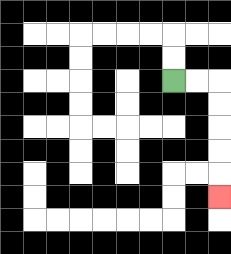{'start': '[7, 3]', 'end': '[9, 8]', 'path_directions': 'R,R,D,D,D,D,D', 'path_coordinates': '[[7, 3], [8, 3], [9, 3], [9, 4], [9, 5], [9, 6], [9, 7], [9, 8]]'}